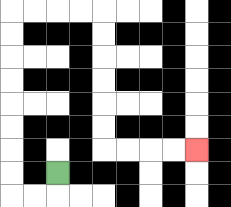{'start': '[2, 7]', 'end': '[8, 6]', 'path_directions': 'D,L,L,U,U,U,U,U,U,U,U,R,R,R,R,D,D,D,D,D,D,R,R,R,R', 'path_coordinates': '[[2, 7], [2, 8], [1, 8], [0, 8], [0, 7], [0, 6], [0, 5], [0, 4], [0, 3], [0, 2], [0, 1], [0, 0], [1, 0], [2, 0], [3, 0], [4, 0], [4, 1], [4, 2], [4, 3], [4, 4], [4, 5], [4, 6], [5, 6], [6, 6], [7, 6], [8, 6]]'}